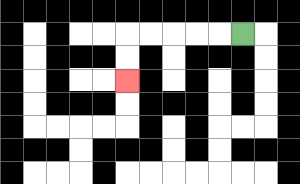{'start': '[10, 1]', 'end': '[5, 3]', 'path_directions': 'L,L,L,L,L,D,D', 'path_coordinates': '[[10, 1], [9, 1], [8, 1], [7, 1], [6, 1], [5, 1], [5, 2], [5, 3]]'}